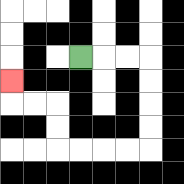{'start': '[3, 2]', 'end': '[0, 3]', 'path_directions': 'R,R,R,D,D,D,D,L,L,L,L,U,U,L,L,U', 'path_coordinates': '[[3, 2], [4, 2], [5, 2], [6, 2], [6, 3], [6, 4], [6, 5], [6, 6], [5, 6], [4, 6], [3, 6], [2, 6], [2, 5], [2, 4], [1, 4], [0, 4], [0, 3]]'}